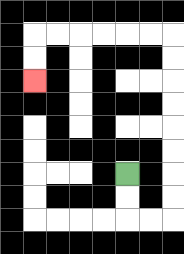{'start': '[5, 7]', 'end': '[1, 3]', 'path_directions': 'D,D,R,R,U,U,U,U,U,U,U,U,L,L,L,L,L,L,D,D', 'path_coordinates': '[[5, 7], [5, 8], [5, 9], [6, 9], [7, 9], [7, 8], [7, 7], [7, 6], [7, 5], [7, 4], [7, 3], [7, 2], [7, 1], [6, 1], [5, 1], [4, 1], [3, 1], [2, 1], [1, 1], [1, 2], [1, 3]]'}